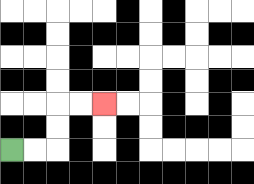{'start': '[0, 6]', 'end': '[4, 4]', 'path_directions': 'R,R,U,U,R,R', 'path_coordinates': '[[0, 6], [1, 6], [2, 6], [2, 5], [2, 4], [3, 4], [4, 4]]'}